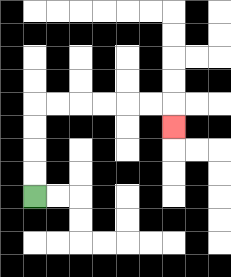{'start': '[1, 8]', 'end': '[7, 5]', 'path_directions': 'U,U,U,U,R,R,R,R,R,R,D', 'path_coordinates': '[[1, 8], [1, 7], [1, 6], [1, 5], [1, 4], [2, 4], [3, 4], [4, 4], [5, 4], [6, 4], [7, 4], [7, 5]]'}